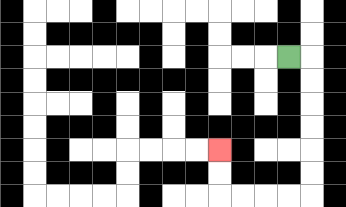{'start': '[12, 2]', 'end': '[9, 6]', 'path_directions': 'R,D,D,D,D,D,D,L,L,L,L,U,U', 'path_coordinates': '[[12, 2], [13, 2], [13, 3], [13, 4], [13, 5], [13, 6], [13, 7], [13, 8], [12, 8], [11, 8], [10, 8], [9, 8], [9, 7], [9, 6]]'}